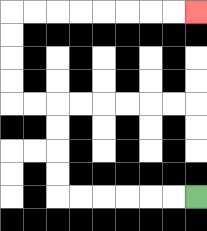{'start': '[8, 8]', 'end': '[8, 0]', 'path_directions': 'L,L,L,L,L,L,U,U,U,U,L,L,U,U,U,U,R,R,R,R,R,R,R,R', 'path_coordinates': '[[8, 8], [7, 8], [6, 8], [5, 8], [4, 8], [3, 8], [2, 8], [2, 7], [2, 6], [2, 5], [2, 4], [1, 4], [0, 4], [0, 3], [0, 2], [0, 1], [0, 0], [1, 0], [2, 0], [3, 0], [4, 0], [5, 0], [6, 0], [7, 0], [8, 0]]'}